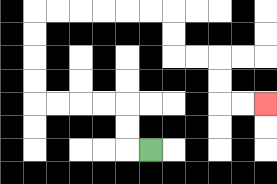{'start': '[6, 6]', 'end': '[11, 4]', 'path_directions': 'L,U,U,L,L,L,L,U,U,U,U,R,R,R,R,R,R,D,D,R,R,D,D,R,R', 'path_coordinates': '[[6, 6], [5, 6], [5, 5], [5, 4], [4, 4], [3, 4], [2, 4], [1, 4], [1, 3], [1, 2], [1, 1], [1, 0], [2, 0], [3, 0], [4, 0], [5, 0], [6, 0], [7, 0], [7, 1], [7, 2], [8, 2], [9, 2], [9, 3], [9, 4], [10, 4], [11, 4]]'}